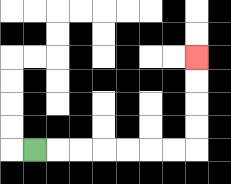{'start': '[1, 6]', 'end': '[8, 2]', 'path_directions': 'R,R,R,R,R,R,R,U,U,U,U', 'path_coordinates': '[[1, 6], [2, 6], [3, 6], [4, 6], [5, 6], [6, 6], [7, 6], [8, 6], [8, 5], [8, 4], [8, 3], [8, 2]]'}